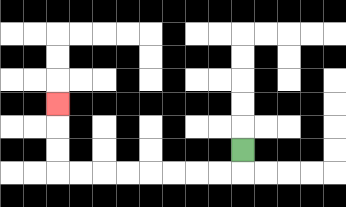{'start': '[10, 6]', 'end': '[2, 4]', 'path_directions': 'D,L,L,L,L,L,L,L,L,U,U,U', 'path_coordinates': '[[10, 6], [10, 7], [9, 7], [8, 7], [7, 7], [6, 7], [5, 7], [4, 7], [3, 7], [2, 7], [2, 6], [2, 5], [2, 4]]'}